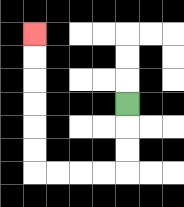{'start': '[5, 4]', 'end': '[1, 1]', 'path_directions': 'D,D,D,L,L,L,L,U,U,U,U,U,U', 'path_coordinates': '[[5, 4], [5, 5], [5, 6], [5, 7], [4, 7], [3, 7], [2, 7], [1, 7], [1, 6], [1, 5], [1, 4], [1, 3], [1, 2], [1, 1]]'}